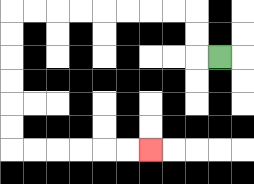{'start': '[9, 2]', 'end': '[6, 6]', 'path_directions': 'L,U,U,L,L,L,L,L,L,L,L,D,D,D,D,D,D,R,R,R,R,R,R', 'path_coordinates': '[[9, 2], [8, 2], [8, 1], [8, 0], [7, 0], [6, 0], [5, 0], [4, 0], [3, 0], [2, 0], [1, 0], [0, 0], [0, 1], [0, 2], [0, 3], [0, 4], [0, 5], [0, 6], [1, 6], [2, 6], [3, 6], [4, 6], [5, 6], [6, 6]]'}